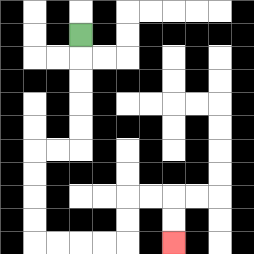{'start': '[3, 1]', 'end': '[7, 10]', 'path_directions': 'D,D,D,D,D,L,L,D,D,D,D,R,R,R,R,U,U,R,R,D,D', 'path_coordinates': '[[3, 1], [3, 2], [3, 3], [3, 4], [3, 5], [3, 6], [2, 6], [1, 6], [1, 7], [1, 8], [1, 9], [1, 10], [2, 10], [3, 10], [4, 10], [5, 10], [5, 9], [5, 8], [6, 8], [7, 8], [7, 9], [7, 10]]'}